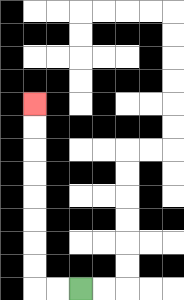{'start': '[3, 12]', 'end': '[1, 4]', 'path_directions': 'L,L,U,U,U,U,U,U,U,U', 'path_coordinates': '[[3, 12], [2, 12], [1, 12], [1, 11], [1, 10], [1, 9], [1, 8], [1, 7], [1, 6], [1, 5], [1, 4]]'}